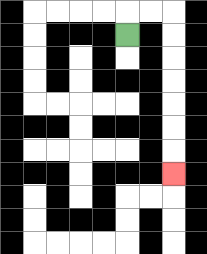{'start': '[5, 1]', 'end': '[7, 7]', 'path_directions': 'U,R,R,D,D,D,D,D,D,D', 'path_coordinates': '[[5, 1], [5, 0], [6, 0], [7, 0], [7, 1], [7, 2], [7, 3], [7, 4], [7, 5], [7, 6], [7, 7]]'}